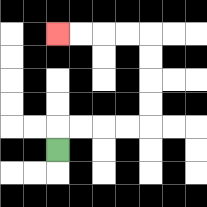{'start': '[2, 6]', 'end': '[2, 1]', 'path_directions': 'U,R,R,R,R,U,U,U,U,L,L,L,L', 'path_coordinates': '[[2, 6], [2, 5], [3, 5], [4, 5], [5, 5], [6, 5], [6, 4], [6, 3], [6, 2], [6, 1], [5, 1], [4, 1], [3, 1], [2, 1]]'}